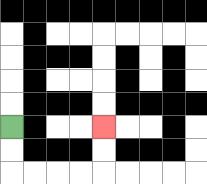{'start': '[0, 5]', 'end': '[4, 5]', 'path_directions': 'D,D,R,R,R,R,U,U', 'path_coordinates': '[[0, 5], [0, 6], [0, 7], [1, 7], [2, 7], [3, 7], [4, 7], [4, 6], [4, 5]]'}